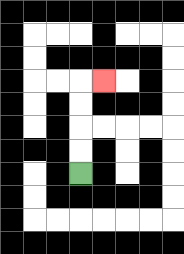{'start': '[3, 7]', 'end': '[4, 3]', 'path_directions': 'U,U,U,U,R', 'path_coordinates': '[[3, 7], [3, 6], [3, 5], [3, 4], [3, 3], [4, 3]]'}